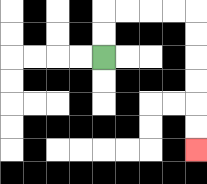{'start': '[4, 2]', 'end': '[8, 6]', 'path_directions': 'U,U,R,R,R,R,D,D,D,D,D,D', 'path_coordinates': '[[4, 2], [4, 1], [4, 0], [5, 0], [6, 0], [7, 0], [8, 0], [8, 1], [8, 2], [8, 3], [8, 4], [8, 5], [8, 6]]'}